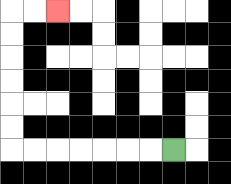{'start': '[7, 6]', 'end': '[2, 0]', 'path_directions': 'L,L,L,L,L,L,L,U,U,U,U,U,U,R,R', 'path_coordinates': '[[7, 6], [6, 6], [5, 6], [4, 6], [3, 6], [2, 6], [1, 6], [0, 6], [0, 5], [0, 4], [0, 3], [0, 2], [0, 1], [0, 0], [1, 0], [2, 0]]'}